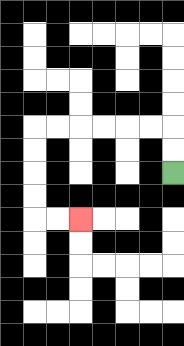{'start': '[7, 7]', 'end': '[3, 9]', 'path_directions': 'U,U,L,L,L,L,L,L,D,D,D,D,R,R', 'path_coordinates': '[[7, 7], [7, 6], [7, 5], [6, 5], [5, 5], [4, 5], [3, 5], [2, 5], [1, 5], [1, 6], [1, 7], [1, 8], [1, 9], [2, 9], [3, 9]]'}